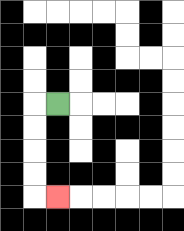{'start': '[2, 4]', 'end': '[2, 8]', 'path_directions': 'L,D,D,D,D,R', 'path_coordinates': '[[2, 4], [1, 4], [1, 5], [1, 6], [1, 7], [1, 8], [2, 8]]'}